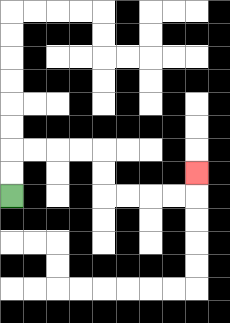{'start': '[0, 8]', 'end': '[8, 7]', 'path_directions': 'U,U,R,R,R,R,D,D,R,R,R,R,U', 'path_coordinates': '[[0, 8], [0, 7], [0, 6], [1, 6], [2, 6], [3, 6], [4, 6], [4, 7], [4, 8], [5, 8], [6, 8], [7, 8], [8, 8], [8, 7]]'}